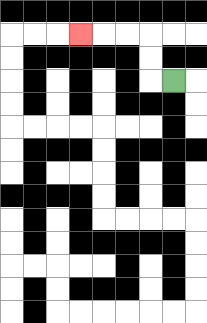{'start': '[7, 3]', 'end': '[3, 1]', 'path_directions': 'L,U,U,L,L,L', 'path_coordinates': '[[7, 3], [6, 3], [6, 2], [6, 1], [5, 1], [4, 1], [3, 1]]'}